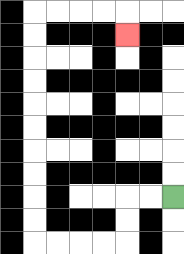{'start': '[7, 8]', 'end': '[5, 1]', 'path_directions': 'L,L,D,D,L,L,L,L,U,U,U,U,U,U,U,U,U,U,R,R,R,R,D', 'path_coordinates': '[[7, 8], [6, 8], [5, 8], [5, 9], [5, 10], [4, 10], [3, 10], [2, 10], [1, 10], [1, 9], [1, 8], [1, 7], [1, 6], [1, 5], [1, 4], [1, 3], [1, 2], [1, 1], [1, 0], [2, 0], [3, 0], [4, 0], [5, 0], [5, 1]]'}